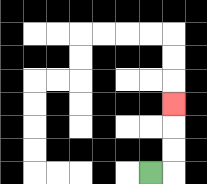{'start': '[6, 7]', 'end': '[7, 4]', 'path_directions': 'R,U,U,U', 'path_coordinates': '[[6, 7], [7, 7], [7, 6], [7, 5], [7, 4]]'}